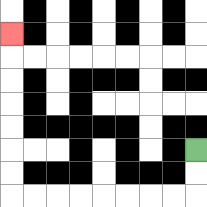{'start': '[8, 6]', 'end': '[0, 1]', 'path_directions': 'D,D,L,L,L,L,L,L,L,L,U,U,U,U,U,U,U', 'path_coordinates': '[[8, 6], [8, 7], [8, 8], [7, 8], [6, 8], [5, 8], [4, 8], [3, 8], [2, 8], [1, 8], [0, 8], [0, 7], [0, 6], [0, 5], [0, 4], [0, 3], [0, 2], [0, 1]]'}